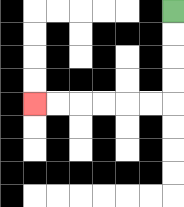{'start': '[7, 0]', 'end': '[1, 4]', 'path_directions': 'D,D,D,D,L,L,L,L,L,L', 'path_coordinates': '[[7, 0], [7, 1], [7, 2], [7, 3], [7, 4], [6, 4], [5, 4], [4, 4], [3, 4], [2, 4], [1, 4]]'}